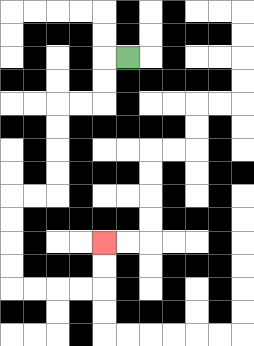{'start': '[5, 2]', 'end': '[4, 10]', 'path_directions': 'L,D,D,L,L,D,D,D,D,L,L,D,D,D,D,R,R,R,R,U,U', 'path_coordinates': '[[5, 2], [4, 2], [4, 3], [4, 4], [3, 4], [2, 4], [2, 5], [2, 6], [2, 7], [2, 8], [1, 8], [0, 8], [0, 9], [0, 10], [0, 11], [0, 12], [1, 12], [2, 12], [3, 12], [4, 12], [4, 11], [4, 10]]'}